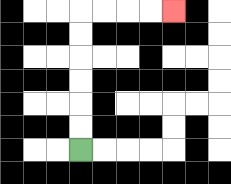{'start': '[3, 6]', 'end': '[7, 0]', 'path_directions': 'U,U,U,U,U,U,R,R,R,R', 'path_coordinates': '[[3, 6], [3, 5], [3, 4], [3, 3], [3, 2], [3, 1], [3, 0], [4, 0], [5, 0], [6, 0], [7, 0]]'}